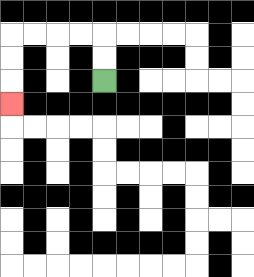{'start': '[4, 3]', 'end': '[0, 4]', 'path_directions': 'U,U,L,L,L,L,D,D,D', 'path_coordinates': '[[4, 3], [4, 2], [4, 1], [3, 1], [2, 1], [1, 1], [0, 1], [0, 2], [0, 3], [0, 4]]'}